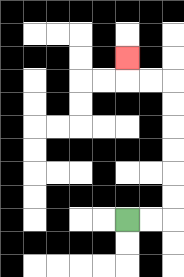{'start': '[5, 9]', 'end': '[5, 2]', 'path_directions': 'R,R,U,U,U,U,U,U,L,L,U', 'path_coordinates': '[[5, 9], [6, 9], [7, 9], [7, 8], [7, 7], [7, 6], [7, 5], [7, 4], [7, 3], [6, 3], [5, 3], [5, 2]]'}